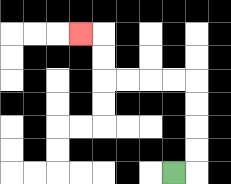{'start': '[7, 7]', 'end': '[3, 1]', 'path_directions': 'R,U,U,U,U,L,L,L,L,U,U,L', 'path_coordinates': '[[7, 7], [8, 7], [8, 6], [8, 5], [8, 4], [8, 3], [7, 3], [6, 3], [5, 3], [4, 3], [4, 2], [4, 1], [3, 1]]'}